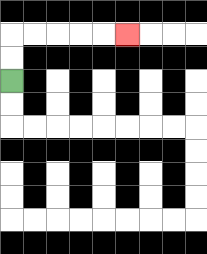{'start': '[0, 3]', 'end': '[5, 1]', 'path_directions': 'U,U,R,R,R,R,R', 'path_coordinates': '[[0, 3], [0, 2], [0, 1], [1, 1], [2, 1], [3, 1], [4, 1], [5, 1]]'}